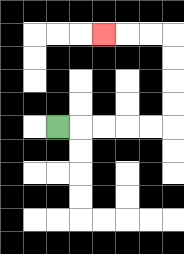{'start': '[2, 5]', 'end': '[4, 1]', 'path_directions': 'R,R,R,R,R,U,U,U,U,L,L,L', 'path_coordinates': '[[2, 5], [3, 5], [4, 5], [5, 5], [6, 5], [7, 5], [7, 4], [7, 3], [7, 2], [7, 1], [6, 1], [5, 1], [4, 1]]'}